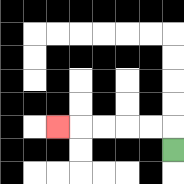{'start': '[7, 6]', 'end': '[2, 5]', 'path_directions': 'U,L,L,L,L,L', 'path_coordinates': '[[7, 6], [7, 5], [6, 5], [5, 5], [4, 5], [3, 5], [2, 5]]'}